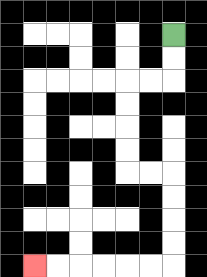{'start': '[7, 1]', 'end': '[1, 11]', 'path_directions': 'D,D,L,L,D,D,D,D,R,R,D,D,D,D,L,L,L,L,L,L', 'path_coordinates': '[[7, 1], [7, 2], [7, 3], [6, 3], [5, 3], [5, 4], [5, 5], [5, 6], [5, 7], [6, 7], [7, 7], [7, 8], [7, 9], [7, 10], [7, 11], [6, 11], [5, 11], [4, 11], [3, 11], [2, 11], [1, 11]]'}